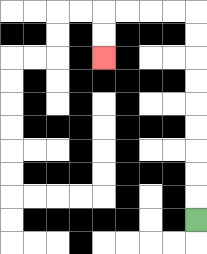{'start': '[8, 9]', 'end': '[4, 2]', 'path_directions': 'U,U,U,U,U,U,U,U,U,L,L,L,L,D,D', 'path_coordinates': '[[8, 9], [8, 8], [8, 7], [8, 6], [8, 5], [8, 4], [8, 3], [8, 2], [8, 1], [8, 0], [7, 0], [6, 0], [5, 0], [4, 0], [4, 1], [4, 2]]'}